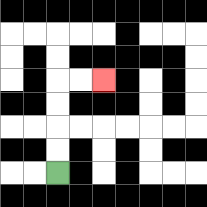{'start': '[2, 7]', 'end': '[4, 3]', 'path_directions': 'U,U,U,U,R,R', 'path_coordinates': '[[2, 7], [2, 6], [2, 5], [2, 4], [2, 3], [3, 3], [4, 3]]'}